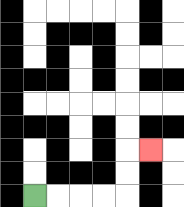{'start': '[1, 8]', 'end': '[6, 6]', 'path_directions': 'R,R,R,R,U,U,R', 'path_coordinates': '[[1, 8], [2, 8], [3, 8], [4, 8], [5, 8], [5, 7], [5, 6], [6, 6]]'}